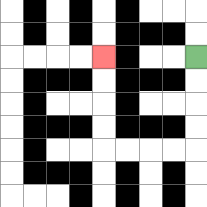{'start': '[8, 2]', 'end': '[4, 2]', 'path_directions': 'D,D,D,D,L,L,L,L,U,U,U,U', 'path_coordinates': '[[8, 2], [8, 3], [8, 4], [8, 5], [8, 6], [7, 6], [6, 6], [5, 6], [4, 6], [4, 5], [4, 4], [4, 3], [4, 2]]'}